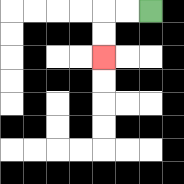{'start': '[6, 0]', 'end': '[4, 2]', 'path_directions': 'L,L,D,D', 'path_coordinates': '[[6, 0], [5, 0], [4, 0], [4, 1], [4, 2]]'}